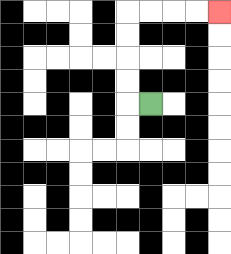{'start': '[6, 4]', 'end': '[9, 0]', 'path_directions': 'L,U,U,U,U,R,R,R,R', 'path_coordinates': '[[6, 4], [5, 4], [5, 3], [5, 2], [5, 1], [5, 0], [6, 0], [7, 0], [8, 0], [9, 0]]'}